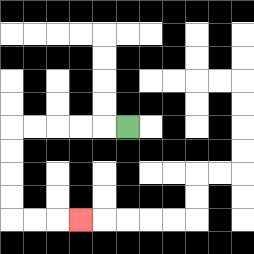{'start': '[5, 5]', 'end': '[3, 9]', 'path_directions': 'L,L,L,L,L,D,D,D,D,R,R,R', 'path_coordinates': '[[5, 5], [4, 5], [3, 5], [2, 5], [1, 5], [0, 5], [0, 6], [0, 7], [0, 8], [0, 9], [1, 9], [2, 9], [3, 9]]'}